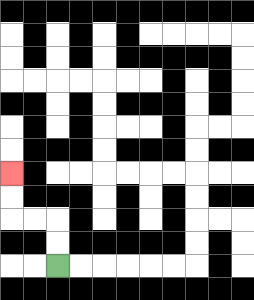{'start': '[2, 11]', 'end': '[0, 7]', 'path_directions': 'U,U,L,L,U,U', 'path_coordinates': '[[2, 11], [2, 10], [2, 9], [1, 9], [0, 9], [0, 8], [0, 7]]'}